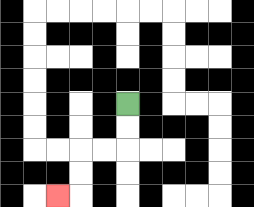{'start': '[5, 4]', 'end': '[2, 8]', 'path_directions': 'D,D,L,L,D,D,L', 'path_coordinates': '[[5, 4], [5, 5], [5, 6], [4, 6], [3, 6], [3, 7], [3, 8], [2, 8]]'}